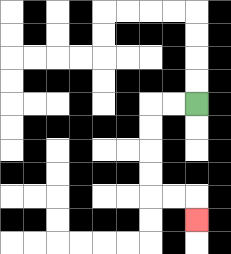{'start': '[8, 4]', 'end': '[8, 9]', 'path_directions': 'L,L,D,D,D,D,R,R,D', 'path_coordinates': '[[8, 4], [7, 4], [6, 4], [6, 5], [6, 6], [6, 7], [6, 8], [7, 8], [8, 8], [8, 9]]'}